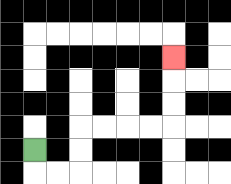{'start': '[1, 6]', 'end': '[7, 2]', 'path_directions': 'D,R,R,U,U,R,R,R,R,U,U,U', 'path_coordinates': '[[1, 6], [1, 7], [2, 7], [3, 7], [3, 6], [3, 5], [4, 5], [5, 5], [6, 5], [7, 5], [7, 4], [7, 3], [7, 2]]'}